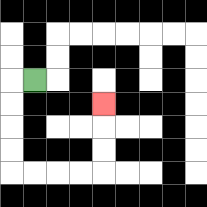{'start': '[1, 3]', 'end': '[4, 4]', 'path_directions': 'L,D,D,D,D,R,R,R,R,U,U,U', 'path_coordinates': '[[1, 3], [0, 3], [0, 4], [0, 5], [0, 6], [0, 7], [1, 7], [2, 7], [3, 7], [4, 7], [4, 6], [4, 5], [4, 4]]'}